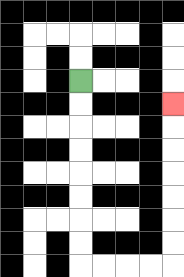{'start': '[3, 3]', 'end': '[7, 4]', 'path_directions': 'D,D,D,D,D,D,D,D,R,R,R,R,U,U,U,U,U,U,U', 'path_coordinates': '[[3, 3], [3, 4], [3, 5], [3, 6], [3, 7], [3, 8], [3, 9], [3, 10], [3, 11], [4, 11], [5, 11], [6, 11], [7, 11], [7, 10], [7, 9], [7, 8], [7, 7], [7, 6], [7, 5], [7, 4]]'}